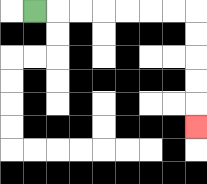{'start': '[1, 0]', 'end': '[8, 5]', 'path_directions': 'R,R,R,R,R,R,R,D,D,D,D,D', 'path_coordinates': '[[1, 0], [2, 0], [3, 0], [4, 0], [5, 0], [6, 0], [7, 0], [8, 0], [8, 1], [8, 2], [8, 3], [8, 4], [8, 5]]'}